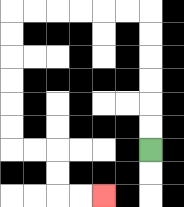{'start': '[6, 6]', 'end': '[4, 8]', 'path_directions': 'U,U,U,U,U,U,L,L,L,L,L,L,D,D,D,D,D,D,R,R,D,D,R,R', 'path_coordinates': '[[6, 6], [6, 5], [6, 4], [6, 3], [6, 2], [6, 1], [6, 0], [5, 0], [4, 0], [3, 0], [2, 0], [1, 0], [0, 0], [0, 1], [0, 2], [0, 3], [0, 4], [0, 5], [0, 6], [1, 6], [2, 6], [2, 7], [2, 8], [3, 8], [4, 8]]'}